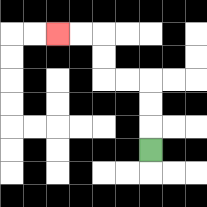{'start': '[6, 6]', 'end': '[2, 1]', 'path_directions': 'U,U,U,L,L,U,U,L,L', 'path_coordinates': '[[6, 6], [6, 5], [6, 4], [6, 3], [5, 3], [4, 3], [4, 2], [4, 1], [3, 1], [2, 1]]'}